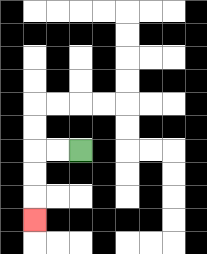{'start': '[3, 6]', 'end': '[1, 9]', 'path_directions': 'L,L,D,D,D', 'path_coordinates': '[[3, 6], [2, 6], [1, 6], [1, 7], [1, 8], [1, 9]]'}